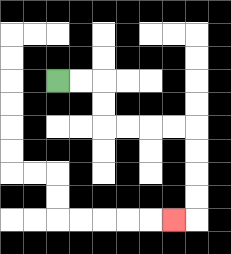{'start': '[2, 3]', 'end': '[7, 9]', 'path_directions': 'R,R,D,D,R,R,R,R,D,D,D,D,L', 'path_coordinates': '[[2, 3], [3, 3], [4, 3], [4, 4], [4, 5], [5, 5], [6, 5], [7, 5], [8, 5], [8, 6], [8, 7], [8, 8], [8, 9], [7, 9]]'}